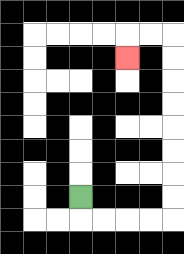{'start': '[3, 8]', 'end': '[5, 2]', 'path_directions': 'D,R,R,R,R,U,U,U,U,U,U,U,U,L,L,D', 'path_coordinates': '[[3, 8], [3, 9], [4, 9], [5, 9], [6, 9], [7, 9], [7, 8], [7, 7], [7, 6], [7, 5], [7, 4], [7, 3], [7, 2], [7, 1], [6, 1], [5, 1], [5, 2]]'}